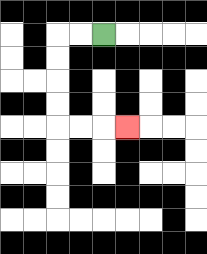{'start': '[4, 1]', 'end': '[5, 5]', 'path_directions': 'L,L,D,D,D,D,R,R,R', 'path_coordinates': '[[4, 1], [3, 1], [2, 1], [2, 2], [2, 3], [2, 4], [2, 5], [3, 5], [4, 5], [5, 5]]'}